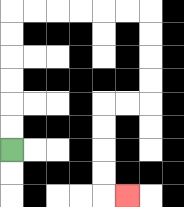{'start': '[0, 6]', 'end': '[5, 8]', 'path_directions': 'U,U,U,U,U,U,R,R,R,R,R,R,D,D,D,D,L,L,D,D,D,D,R', 'path_coordinates': '[[0, 6], [0, 5], [0, 4], [0, 3], [0, 2], [0, 1], [0, 0], [1, 0], [2, 0], [3, 0], [4, 0], [5, 0], [6, 0], [6, 1], [6, 2], [6, 3], [6, 4], [5, 4], [4, 4], [4, 5], [4, 6], [4, 7], [4, 8], [5, 8]]'}